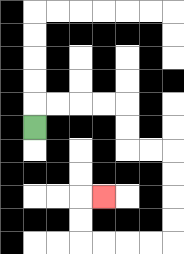{'start': '[1, 5]', 'end': '[4, 8]', 'path_directions': 'U,R,R,R,R,D,D,R,R,D,D,D,D,L,L,L,L,U,U,R', 'path_coordinates': '[[1, 5], [1, 4], [2, 4], [3, 4], [4, 4], [5, 4], [5, 5], [5, 6], [6, 6], [7, 6], [7, 7], [7, 8], [7, 9], [7, 10], [6, 10], [5, 10], [4, 10], [3, 10], [3, 9], [3, 8], [4, 8]]'}